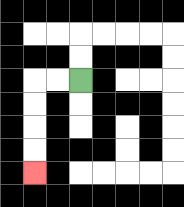{'start': '[3, 3]', 'end': '[1, 7]', 'path_directions': 'L,L,D,D,D,D', 'path_coordinates': '[[3, 3], [2, 3], [1, 3], [1, 4], [1, 5], [1, 6], [1, 7]]'}